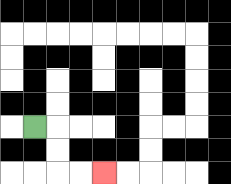{'start': '[1, 5]', 'end': '[4, 7]', 'path_directions': 'R,D,D,R,R', 'path_coordinates': '[[1, 5], [2, 5], [2, 6], [2, 7], [3, 7], [4, 7]]'}